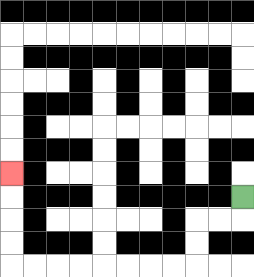{'start': '[10, 8]', 'end': '[0, 7]', 'path_directions': 'D,L,L,D,D,L,L,L,L,L,L,L,L,U,U,U,U', 'path_coordinates': '[[10, 8], [10, 9], [9, 9], [8, 9], [8, 10], [8, 11], [7, 11], [6, 11], [5, 11], [4, 11], [3, 11], [2, 11], [1, 11], [0, 11], [0, 10], [0, 9], [0, 8], [0, 7]]'}